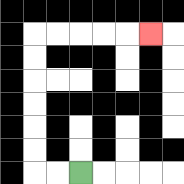{'start': '[3, 7]', 'end': '[6, 1]', 'path_directions': 'L,L,U,U,U,U,U,U,R,R,R,R,R', 'path_coordinates': '[[3, 7], [2, 7], [1, 7], [1, 6], [1, 5], [1, 4], [1, 3], [1, 2], [1, 1], [2, 1], [3, 1], [4, 1], [5, 1], [6, 1]]'}